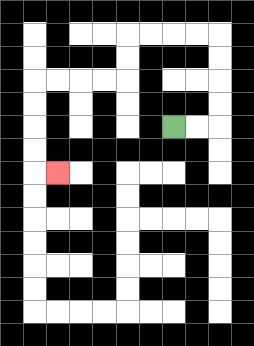{'start': '[7, 5]', 'end': '[2, 7]', 'path_directions': 'R,R,U,U,U,U,L,L,L,L,D,D,L,L,L,L,D,D,D,D,R', 'path_coordinates': '[[7, 5], [8, 5], [9, 5], [9, 4], [9, 3], [9, 2], [9, 1], [8, 1], [7, 1], [6, 1], [5, 1], [5, 2], [5, 3], [4, 3], [3, 3], [2, 3], [1, 3], [1, 4], [1, 5], [1, 6], [1, 7], [2, 7]]'}